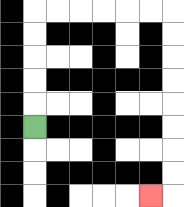{'start': '[1, 5]', 'end': '[6, 8]', 'path_directions': 'U,U,U,U,U,R,R,R,R,R,R,D,D,D,D,D,D,D,D,L', 'path_coordinates': '[[1, 5], [1, 4], [1, 3], [1, 2], [1, 1], [1, 0], [2, 0], [3, 0], [4, 0], [5, 0], [6, 0], [7, 0], [7, 1], [7, 2], [7, 3], [7, 4], [7, 5], [7, 6], [7, 7], [7, 8], [6, 8]]'}